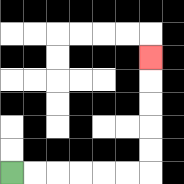{'start': '[0, 7]', 'end': '[6, 2]', 'path_directions': 'R,R,R,R,R,R,U,U,U,U,U', 'path_coordinates': '[[0, 7], [1, 7], [2, 7], [3, 7], [4, 7], [5, 7], [6, 7], [6, 6], [6, 5], [6, 4], [6, 3], [6, 2]]'}